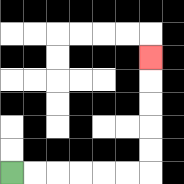{'start': '[0, 7]', 'end': '[6, 2]', 'path_directions': 'R,R,R,R,R,R,U,U,U,U,U', 'path_coordinates': '[[0, 7], [1, 7], [2, 7], [3, 7], [4, 7], [5, 7], [6, 7], [6, 6], [6, 5], [6, 4], [6, 3], [6, 2]]'}